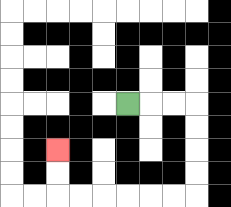{'start': '[5, 4]', 'end': '[2, 6]', 'path_directions': 'R,R,R,D,D,D,D,L,L,L,L,L,L,U,U', 'path_coordinates': '[[5, 4], [6, 4], [7, 4], [8, 4], [8, 5], [8, 6], [8, 7], [8, 8], [7, 8], [6, 8], [5, 8], [4, 8], [3, 8], [2, 8], [2, 7], [2, 6]]'}